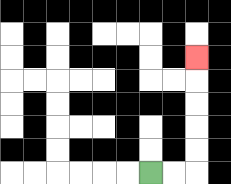{'start': '[6, 7]', 'end': '[8, 2]', 'path_directions': 'R,R,U,U,U,U,U', 'path_coordinates': '[[6, 7], [7, 7], [8, 7], [8, 6], [8, 5], [8, 4], [8, 3], [8, 2]]'}